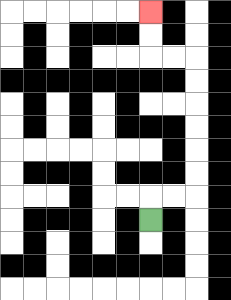{'start': '[6, 9]', 'end': '[6, 0]', 'path_directions': 'U,R,R,U,U,U,U,U,U,L,L,U,U', 'path_coordinates': '[[6, 9], [6, 8], [7, 8], [8, 8], [8, 7], [8, 6], [8, 5], [8, 4], [8, 3], [8, 2], [7, 2], [6, 2], [6, 1], [6, 0]]'}